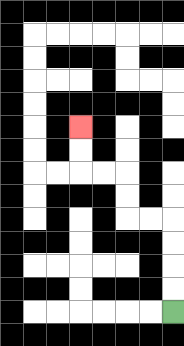{'start': '[7, 13]', 'end': '[3, 5]', 'path_directions': 'U,U,U,U,L,L,U,U,L,L,U,U', 'path_coordinates': '[[7, 13], [7, 12], [7, 11], [7, 10], [7, 9], [6, 9], [5, 9], [5, 8], [5, 7], [4, 7], [3, 7], [3, 6], [3, 5]]'}